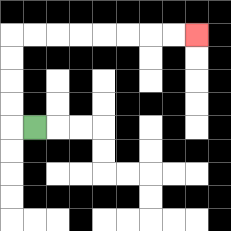{'start': '[1, 5]', 'end': '[8, 1]', 'path_directions': 'L,U,U,U,U,R,R,R,R,R,R,R,R', 'path_coordinates': '[[1, 5], [0, 5], [0, 4], [0, 3], [0, 2], [0, 1], [1, 1], [2, 1], [3, 1], [4, 1], [5, 1], [6, 1], [7, 1], [8, 1]]'}